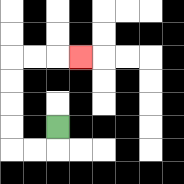{'start': '[2, 5]', 'end': '[3, 2]', 'path_directions': 'D,L,L,U,U,U,U,R,R,R', 'path_coordinates': '[[2, 5], [2, 6], [1, 6], [0, 6], [0, 5], [0, 4], [0, 3], [0, 2], [1, 2], [2, 2], [3, 2]]'}